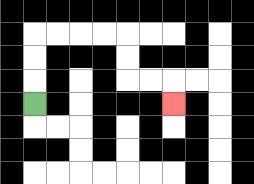{'start': '[1, 4]', 'end': '[7, 4]', 'path_directions': 'U,U,U,R,R,R,R,D,D,R,R,D', 'path_coordinates': '[[1, 4], [1, 3], [1, 2], [1, 1], [2, 1], [3, 1], [4, 1], [5, 1], [5, 2], [5, 3], [6, 3], [7, 3], [7, 4]]'}